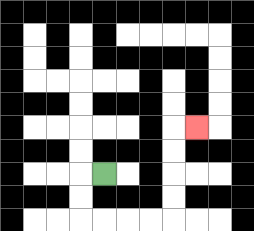{'start': '[4, 7]', 'end': '[8, 5]', 'path_directions': 'L,D,D,R,R,R,R,U,U,U,U,R', 'path_coordinates': '[[4, 7], [3, 7], [3, 8], [3, 9], [4, 9], [5, 9], [6, 9], [7, 9], [7, 8], [7, 7], [7, 6], [7, 5], [8, 5]]'}